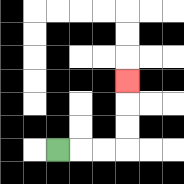{'start': '[2, 6]', 'end': '[5, 3]', 'path_directions': 'R,R,R,U,U,U', 'path_coordinates': '[[2, 6], [3, 6], [4, 6], [5, 6], [5, 5], [5, 4], [5, 3]]'}